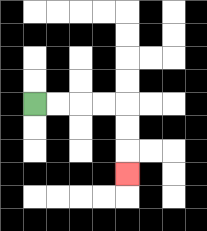{'start': '[1, 4]', 'end': '[5, 7]', 'path_directions': 'R,R,R,R,D,D,D', 'path_coordinates': '[[1, 4], [2, 4], [3, 4], [4, 4], [5, 4], [5, 5], [5, 6], [5, 7]]'}